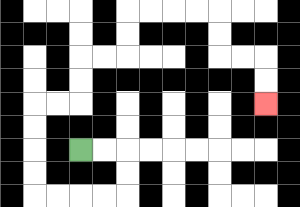{'start': '[3, 6]', 'end': '[11, 4]', 'path_directions': 'R,R,D,D,L,L,L,L,U,U,U,U,R,R,U,U,R,R,U,U,R,R,R,R,D,D,R,R,D,D', 'path_coordinates': '[[3, 6], [4, 6], [5, 6], [5, 7], [5, 8], [4, 8], [3, 8], [2, 8], [1, 8], [1, 7], [1, 6], [1, 5], [1, 4], [2, 4], [3, 4], [3, 3], [3, 2], [4, 2], [5, 2], [5, 1], [5, 0], [6, 0], [7, 0], [8, 0], [9, 0], [9, 1], [9, 2], [10, 2], [11, 2], [11, 3], [11, 4]]'}